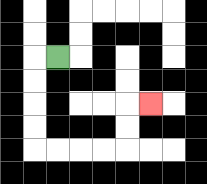{'start': '[2, 2]', 'end': '[6, 4]', 'path_directions': 'L,D,D,D,D,R,R,R,R,U,U,R', 'path_coordinates': '[[2, 2], [1, 2], [1, 3], [1, 4], [1, 5], [1, 6], [2, 6], [3, 6], [4, 6], [5, 6], [5, 5], [5, 4], [6, 4]]'}